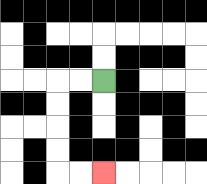{'start': '[4, 3]', 'end': '[4, 7]', 'path_directions': 'L,L,D,D,D,D,R,R', 'path_coordinates': '[[4, 3], [3, 3], [2, 3], [2, 4], [2, 5], [2, 6], [2, 7], [3, 7], [4, 7]]'}